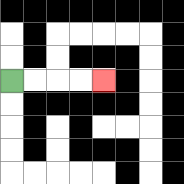{'start': '[0, 3]', 'end': '[4, 3]', 'path_directions': 'R,R,R,R', 'path_coordinates': '[[0, 3], [1, 3], [2, 3], [3, 3], [4, 3]]'}